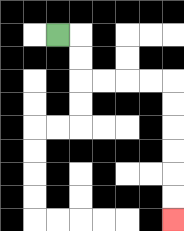{'start': '[2, 1]', 'end': '[7, 9]', 'path_directions': 'R,D,D,R,R,R,R,D,D,D,D,D,D', 'path_coordinates': '[[2, 1], [3, 1], [3, 2], [3, 3], [4, 3], [5, 3], [6, 3], [7, 3], [7, 4], [7, 5], [7, 6], [7, 7], [7, 8], [7, 9]]'}